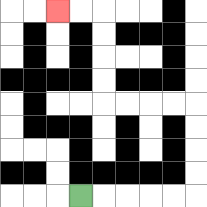{'start': '[3, 8]', 'end': '[2, 0]', 'path_directions': 'R,R,R,R,R,U,U,U,U,L,L,L,L,U,U,U,U,L,L', 'path_coordinates': '[[3, 8], [4, 8], [5, 8], [6, 8], [7, 8], [8, 8], [8, 7], [8, 6], [8, 5], [8, 4], [7, 4], [6, 4], [5, 4], [4, 4], [4, 3], [4, 2], [4, 1], [4, 0], [3, 0], [2, 0]]'}